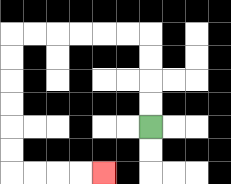{'start': '[6, 5]', 'end': '[4, 7]', 'path_directions': 'U,U,U,U,L,L,L,L,L,L,D,D,D,D,D,D,R,R,R,R', 'path_coordinates': '[[6, 5], [6, 4], [6, 3], [6, 2], [6, 1], [5, 1], [4, 1], [3, 1], [2, 1], [1, 1], [0, 1], [0, 2], [0, 3], [0, 4], [0, 5], [0, 6], [0, 7], [1, 7], [2, 7], [3, 7], [4, 7]]'}